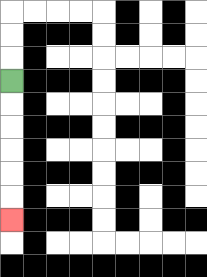{'start': '[0, 3]', 'end': '[0, 9]', 'path_directions': 'D,D,D,D,D,D', 'path_coordinates': '[[0, 3], [0, 4], [0, 5], [0, 6], [0, 7], [0, 8], [0, 9]]'}